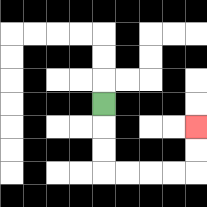{'start': '[4, 4]', 'end': '[8, 5]', 'path_directions': 'D,D,D,R,R,R,R,U,U', 'path_coordinates': '[[4, 4], [4, 5], [4, 6], [4, 7], [5, 7], [6, 7], [7, 7], [8, 7], [8, 6], [8, 5]]'}